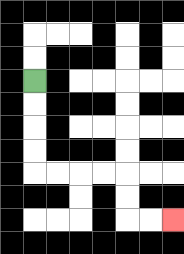{'start': '[1, 3]', 'end': '[7, 9]', 'path_directions': 'D,D,D,D,R,R,R,R,D,D,R,R', 'path_coordinates': '[[1, 3], [1, 4], [1, 5], [1, 6], [1, 7], [2, 7], [3, 7], [4, 7], [5, 7], [5, 8], [5, 9], [6, 9], [7, 9]]'}